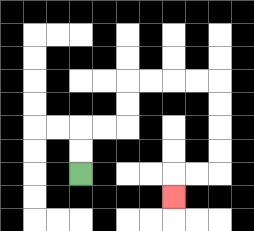{'start': '[3, 7]', 'end': '[7, 8]', 'path_directions': 'U,U,R,R,U,U,R,R,R,R,D,D,D,D,L,L,D', 'path_coordinates': '[[3, 7], [3, 6], [3, 5], [4, 5], [5, 5], [5, 4], [5, 3], [6, 3], [7, 3], [8, 3], [9, 3], [9, 4], [9, 5], [9, 6], [9, 7], [8, 7], [7, 7], [7, 8]]'}